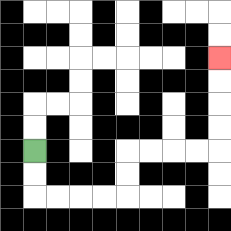{'start': '[1, 6]', 'end': '[9, 2]', 'path_directions': 'D,D,R,R,R,R,U,U,R,R,R,R,U,U,U,U', 'path_coordinates': '[[1, 6], [1, 7], [1, 8], [2, 8], [3, 8], [4, 8], [5, 8], [5, 7], [5, 6], [6, 6], [7, 6], [8, 6], [9, 6], [9, 5], [9, 4], [9, 3], [9, 2]]'}